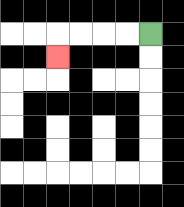{'start': '[6, 1]', 'end': '[2, 2]', 'path_directions': 'L,L,L,L,D', 'path_coordinates': '[[6, 1], [5, 1], [4, 1], [3, 1], [2, 1], [2, 2]]'}